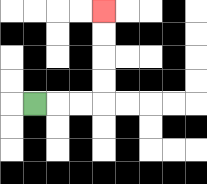{'start': '[1, 4]', 'end': '[4, 0]', 'path_directions': 'R,R,R,U,U,U,U', 'path_coordinates': '[[1, 4], [2, 4], [3, 4], [4, 4], [4, 3], [4, 2], [4, 1], [4, 0]]'}